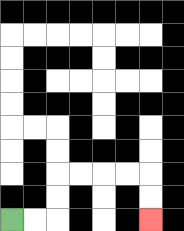{'start': '[0, 9]', 'end': '[6, 9]', 'path_directions': 'R,R,U,U,R,R,R,R,D,D', 'path_coordinates': '[[0, 9], [1, 9], [2, 9], [2, 8], [2, 7], [3, 7], [4, 7], [5, 7], [6, 7], [6, 8], [6, 9]]'}